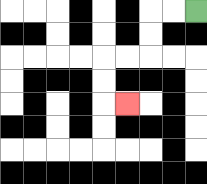{'start': '[8, 0]', 'end': '[5, 4]', 'path_directions': 'L,L,D,D,L,L,D,D,R', 'path_coordinates': '[[8, 0], [7, 0], [6, 0], [6, 1], [6, 2], [5, 2], [4, 2], [4, 3], [4, 4], [5, 4]]'}